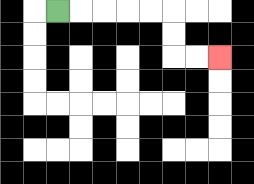{'start': '[2, 0]', 'end': '[9, 2]', 'path_directions': 'R,R,R,R,R,D,D,R,R', 'path_coordinates': '[[2, 0], [3, 0], [4, 0], [5, 0], [6, 0], [7, 0], [7, 1], [7, 2], [8, 2], [9, 2]]'}